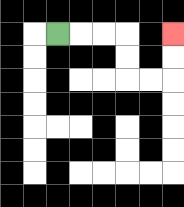{'start': '[2, 1]', 'end': '[7, 1]', 'path_directions': 'R,R,R,D,D,R,R,U,U', 'path_coordinates': '[[2, 1], [3, 1], [4, 1], [5, 1], [5, 2], [5, 3], [6, 3], [7, 3], [7, 2], [7, 1]]'}